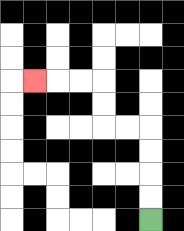{'start': '[6, 9]', 'end': '[1, 3]', 'path_directions': 'U,U,U,U,L,L,U,U,L,L,L', 'path_coordinates': '[[6, 9], [6, 8], [6, 7], [6, 6], [6, 5], [5, 5], [4, 5], [4, 4], [4, 3], [3, 3], [2, 3], [1, 3]]'}